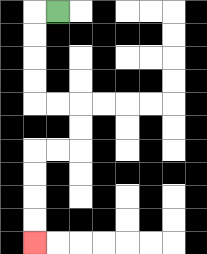{'start': '[2, 0]', 'end': '[1, 10]', 'path_directions': 'L,D,D,D,D,R,R,D,D,L,L,D,D,D,D', 'path_coordinates': '[[2, 0], [1, 0], [1, 1], [1, 2], [1, 3], [1, 4], [2, 4], [3, 4], [3, 5], [3, 6], [2, 6], [1, 6], [1, 7], [1, 8], [1, 9], [1, 10]]'}